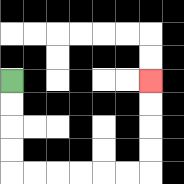{'start': '[0, 3]', 'end': '[6, 3]', 'path_directions': 'D,D,D,D,R,R,R,R,R,R,U,U,U,U', 'path_coordinates': '[[0, 3], [0, 4], [0, 5], [0, 6], [0, 7], [1, 7], [2, 7], [3, 7], [4, 7], [5, 7], [6, 7], [6, 6], [6, 5], [6, 4], [6, 3]]'}